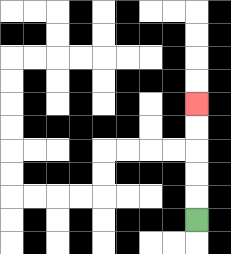{'start': '[8, 9]', 'end': '[8, 4]', 'path_directions': 'U,U,U,U,U', 'path_coordinates': '[[8, 9], [8, 8], [8, 7], [8, 6], [8, 5], [8, 4]]'}